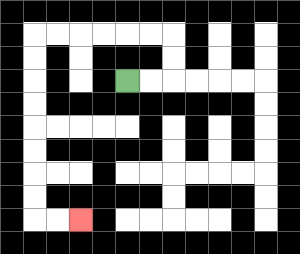{'start': '[5, 3]', 'end': '[3, 9]', 'path_directions': 'R,R,U,U,L,L,L,L,L,L,D,D,D,D,D,D,D,D,R,R', 'path_coordinates': '[[5, 3], [6, 3], [7, 3], [7, 2], [7, 1], [6, 1], [5, 1], [4, 1], [3, 1], [2, 1], [1, 1], [1, 2], [1, 3], [1, 4], [1, 5], [1, 6], [1, 7], [1, 8], [1, 9], [2, 9], [3, 9]]'}